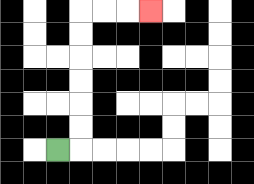{'start': '[2, 6]', 'end': '[6, 0]', 'path_directions': 'R,U,U,U,U,U,U,R,R,R', 'path_coordinates': '[[2, 6], [3, 6], [3, 5], [3, 4], [3, 3], [3, 2], [3, 1], [3, 0], [4, 0], [5, 0], [6, 0]]'}